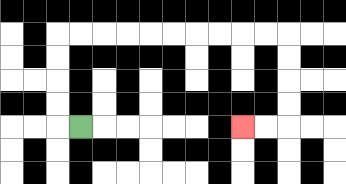{'start': '[3, 5]', 'end': '[10, 5]', 'path_directions': 'L,U,U,U,U,R,R,R,R,R,R,R,R,R,R,D,D,D,D,L,L', 'path_coordinates': '[[3, 5], [2, 5], [2, 4], [2, 3], [2, 2], [2, 1], [3, 1], [4, 1], [5, 1], [6, 1], [7, 1], [8, 1], [9, 1], [10, 1], [11, 1], [12, 1], [12, 2], [12, 3], [12, 4], [12, 5], [11, 5], [10, 5]]'}